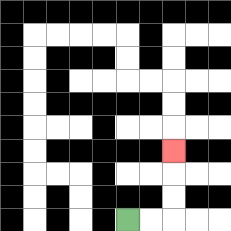{'start': '[5, 9]', 'end': '[7, 6]', 'path_directions': 'R,R,U,U,U', 'path_coordinates': '[[5, 9], [6, 9], [7, 9], [7, 8], [7, 7], [7, 6]]'}